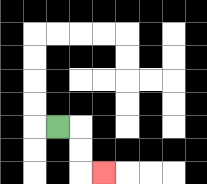{'start': '[2, 5]', 'end': '[4, 7]', 'path_directions': 'R,D,D,R', 'path_coordinates': '[[2, 5], [3, 5], [3, 6], [3, 7], [4, 7]]'}